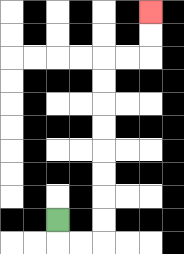{'start': '[2, 9]', 'end': '[6, 0]', 'path_directions': 'D,R,R,U,U,U,U,U,U,U,U,R,R,U,U', 'path_coordinates': '[[2, 9], [2, 10], [3, 10], [4, 10], [4, 9], [4, 8], [4, 7], [4, 6], [4, 5], [4, 4], [4, 3], [4, 2], [5, 2], [6, 2], [6, 1], [6, 0]]'}